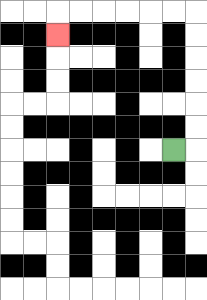{'start': '[7, 6]', 'end': '[2, 1]', 'path_directions': 'R,U,U,U,U,U,U,L,L,L,L,L,L,D', 'path_coordinates': '[[7, 6], [8, 6], [8, 5], [8, 4], [8, 3], [8, 2], [8, 1], [8, 0], [7, 0], [6, 0], [5, 0], [4, 0], [3, 0], [2, 0], [2, 1]]'}